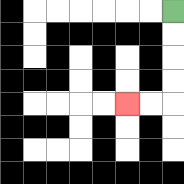{'start': '[7, 0]', 'end': '[5, 4]', 'path_directions': 'D,D,D,D,L,L', 'path_coordinates': '[[7, 0], [7, 1], [7, 2], [7, 3], [7, 4], [6, 4], [5, 4]]'}